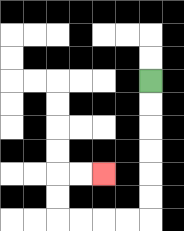{'start': '[6, 3]', 'end': '[4, 7]', 'path_directions': 'D,D,D,D,D,D,L,L,L,L,U,U,R,R', 'path_coordinates': '[[6, 3], [6, 4], [6, 5], [6, 6], [6, 7], [6, 8], [6, 9], [5, 9], [4, 9], [3, 9], [2, 9], [2, 8], [2, 7], [3, 7], [4, 7]]'}